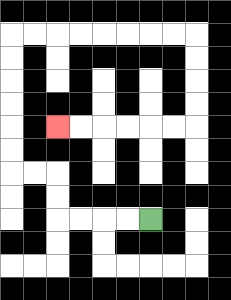{'start': '[6, 9]', 'end': '[2, 5]', 'path_directions': 'L,L,L,L,U,U,L,L,U,U,U,U,U,U,R,R,R,R,R,R,R,R,D,D,D,D,L,L,L,L,L,L', 'path_coordinates': '[[6, 9], [5, 9], [4, 9], [3, 9], [2, 9], [2, 8], [2, 7], [1, 7], [0, 7], [0, 6], [0, 5], [0, 4], [0, 3], [0, 2], [0, 1], [1, 1], [2, 1], [3, 1], [4, 1], [5, 1], [6, 1], [7, 1], [8, 1], [8, 2], [8, 3], [8, 4], [8, 5], [7, 5], [6, 5], [5, 5], [4, 5], [3, 5], [2, 5]]'}